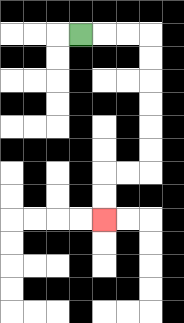{'start': '[3, 1]', 'end': '[4, 9]', 'path_directions': 'R,R,R,D,D,D,D,D,D,L,L,D,D', 'path_coordinates': '[[3, 1], [4, 1], [5, 1], [6, 1], [6, 2], [6, 3], [6, 4], [6, 5], [6, 6], [6, 7], [5, 7], [4, 7], [4, 8], [4, 9]]'}